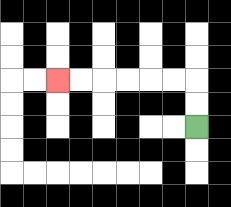{'start': '[8, 5]', 'end': '[2, 3]', 'path_directions': 'U,U,L,L,L,L,L,L', 'path_coordinates': '[[8, 5], [8, 4], [8, 3], [7, 3], [6, 3], [5, 3], [4, 3], [3, 3], [2, 3]]'}